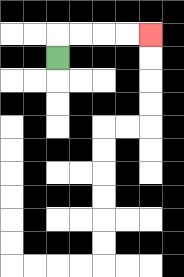{'start': '[2, 2]', 'end': '[6, 1]', 'path_directions': 'U,R,R,R,R', 'path_coordinates': '[[2, 2], [2, 1], [3, 1], [4, 1], [5, 1], [6, 1]]'}